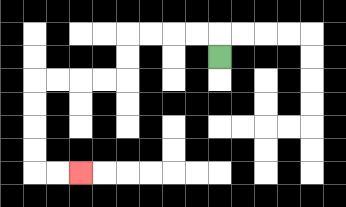{'start': '[9, 2]', 'end': '[3, 7]', 'path_directions': 'U,L,L,L,L,D,D,L,L,L,L,D,D,D,D,R,R', 'path_coordinates': '[[9, 2], [9, 1], [8, 1], [7, 1], [6, 1], [5, 1], [5, 2], [5, 3], [4, 3], [3, 3], [2, 3], [1, 3], [1, 4], [1, 5], [1, 6], [1, 7], [2, 7], [3, 7]]'}